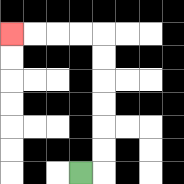{'start': '[3, 7]', 'end': '[0, 1]', 'path_directions': 'R,U,U,U,U,U,U,L,L,L,L', 'path_coordinates': '[[3, 7], [4, 7], [4, 6], [4, 5], [4, 4], [4, 3], [4, 2], [4, 1], [3, 1], [2, 1], [1, 1], [0, 1]]'}